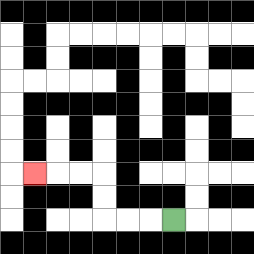{'start': '[7, 9]', 'end': '[1, 7]', 'path_directions': 'L,L,L,U,U,L,L,L', 'path_coordinates': '[[7, 9], [6, 9], [5, 9], [4, 9], [4, 8], [4, 7], [3, 7], [2, 7], [1, 7]]'}